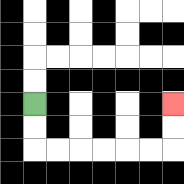{'start': '[1, 4]', 'end': '[7, 4]', 'path_directions': 'D,D,R,R,R,R,R,R,U,U', 'path_coordinates': '[[1, 4], [1, 5], [1, 6], [2, 6], [3, 6], [4, 6], [5, 6], [6, 6], [7, 6], [7, 5], [7, 4]]'}